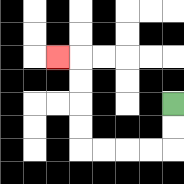{'start': '[7, 4]', 'end': '[2, 2]', 'path_directions': 'D,D,L,L,L,L,U,U,U,U,L', 'path_coordinates': '[[7, 4], [7, 5], [7, 6], [6, 6], [5, 6], [4, 6], [3, 6], [3, 5], [3, 4], [3, 3], [3, 2], [2, 2]]'}